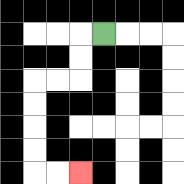{'start': '[4, 1]', 'end': '[3, 7]', 'path_directions': 'L,D,D,L,L,D,D,D,D,R,R', 'path_coordinates': '[[4, 1], [3, 1], [3, 2], [3, 3], [2, 3], [1, 3], [1, 4], [1, 5], [1, 6], [1, 7], [2, 7], [3, 7]]'}